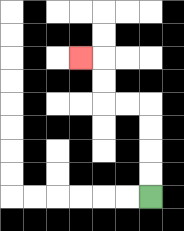{'start': '[6, 8]', 'end': '[3, 2]', 'path_directions': 'U,U,U,U,L,L,U,U,L', 'path_coordinates': '[[6, 8], [6, 7], [6, 6], [6, 5], [6, 4], [5, 4], [4, 4], [4, 3], [4, 2], [3, 2]]'}